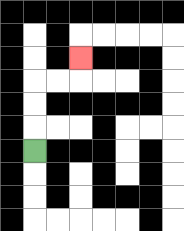{'start': '[1, 6]', 'end': '[3, 2]', 'path_directions': 'U,U,U,R,R,U', 'path_coordinates': '[[1, 6], [1, 5], [1, 4], [1, 3], [2, 3], [3, 3], [3, 2]]'}